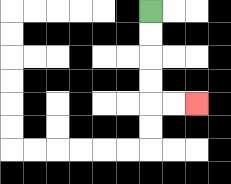{'start': '[6, 0]', 'end': '[8, 4]', 'path_directions': 'D,D,D,D,R,R', 'path_coordinates': '[[6, 0], [6, 1], [6, 2], [6, 3], [6, 4], [7, 4], [8, 4]]'}